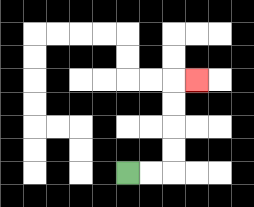{'start': '[5, 7]', 'end': '[8, 3]', 'path_directions': 'R,R,U,U,U,U,R', 'path_coordinates': '[[5, 7], [6, 7], [7, 7], [7, 6], [7, 5], [7, 4], [7, 3], [8, 3]]'}